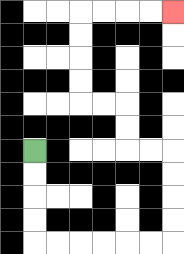{'start': '[1, 6]', 'end': '[7, 0]', 'path_directions': 'D,D,D,D,R,R,R,R,R,R,U,U,U,U,L,L,U,U,L,L,U,U,U,U,R,R,R,R', 'path_coordinates': '[[1, 6], [1, 7], [1, 8], [1, 9], [1, 10], [2, 10], [3, 10], [4, 10], [5, 10], [6, 10], [7, 10], [7, 9], [7, 8], [7, 7], [7, 6], [6, 6], [5, 6], [5, 5], [5, 4], [4, 4], [3, 4], [3, 3], [3, 2], [3, 1], [3, 0], [4, 0], [5, 0], [6, 0], [7, 0]]'}